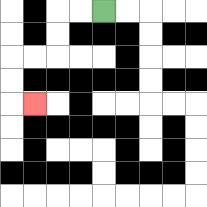{'start': '[4, 0]', 'end': '[1, 4]', 'path_directions': 'L,L,D,D,L,L,D,D,R', 'path_coordinates': '[[4, 0], [3, 0], [2, 0], [2, 1], [2, 2], [1, 2], [0, 2], [0, 3], [0, 4], [1, 4]]'}